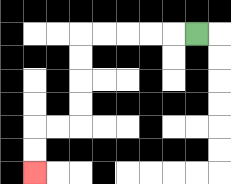{'start': '[8, 1]', 'end': '[1, 7]', 'path_directions': 'L,L,L,L,L,D,D,D,D,L,L,D,D', 'path_coordinates': '[[8, 1], [7, 1], [6, 1], [5, 1], [4, 1], [3, 1], [3, 2], [3, 3], [3, 4], [3, 5], [2, 5], [1, 5], [1, 6], [1, 7]]'}